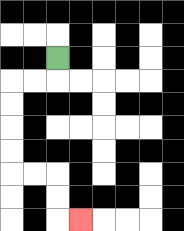{'start': '[2, 2]', 'end': '[3, 9]', 'path_directions': 'D,L,L,D,D,D,D,R,R,D,D,R', 'path_coordinates': '[[2, 2], [2, 3], [1, 3], [0, 3], [0, 4], [0, 5], [0, 6], [0, 7], [1, 7], [2, 7], [2, 8], [2, 9], [3, 9]]'}